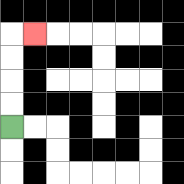{'start': '[0, 5]', 'end': '[1, 1]', 'path_directions': 'U,U,U,U,R', 'path_coordinates': '[[0, 5], [0, 4], [0, 3], [0, 2], [0, 1], [1, 1]]'}